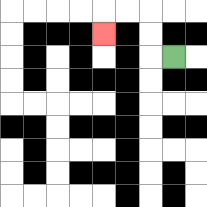{'start': '[7, 2]', 'end': '[4, 1]', 'path_directions': 'L,U,U,L,L,D', 'path_coordinates': '[[7, 2], [6, 2], [6, 1], [6, 0], [5, 0], [4, 0], [4, 1]]'}